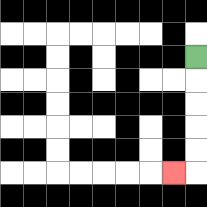{'start': '[8, 2]', 'end': '[7, 7]', 'path_directions': 'D,D,D,D,D,L', 'path_coordinates': '[[8, 2], [8, 3], [8, 4], [8, 5], [8, 6], [8, 7], [7, 7]]'}